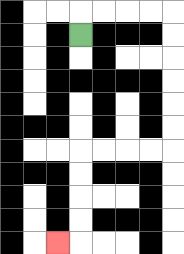{'start': '[3, 1]', 'end': '[2, 10]', 'path_directions': 'U,R,R,R,R,D,D,D,D,D,D,L,L,L,L,D,D,D,D,L', 'path_coordinates': '[[3, 1], [3, 0], [4, 0], [5, 0], [6, 0], [7, 0], [7, 1], [7, 2], [7, 3], [7, 4], [7, 5], [7, 6], [6, 6], [5, 6], [4, 6], [3, 6], [3, 7], [3, 8], [3, 9], [3, 10], [2, 10]]'}